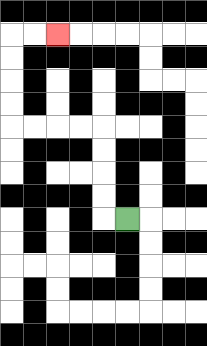{'start': '[5, 9]', 'end': '[2, 1]', 'path_directions': 'L,U,U,U,U,L,L,L,L,U,U,U,U,R,R', 'path_coordinates': '[[5, 9], [4, 9], [4, 8], [4, 7], [4, 6], [4, 5], [3, 5], [2, 5], [1, 5], [0, 5], [0, 4], [0, 3], [0, 2], [0, 1], [1, 1], [2, 1]]'}